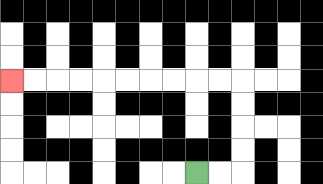{'start': '[8, 7]', 'end': '[0, 3]', 'path_directions': 'R,R,U,U,U,U,L,L,L,L,L,L,L,L,L,L', 'path_coordinates': '[[8, 7], [9, 7], [10, 7], [10, 6], [10, 5], [10, 4], [10, 3], [9, 3], [8, 3], [7, 3], [6, 3], [5, 3], [4, 3], [3, 3], [2, 3], [1, 3], [0, 3]]'}